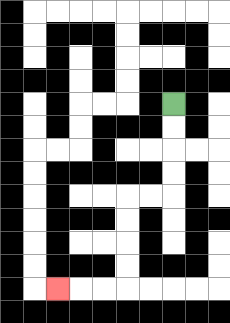{'start': '[7, 4]', 'end': '[2, 12]', 'path_directions': 'D,D,D,D,L,L,D,D,D,D,L,L,L', 'path_coordinates': '[[7, 4], [7, 5], [7, 6], [7, 7], [7, 8], [6, 8], [5, 8], [5, 9], [5, 10], [5, 11], [5, 12], [4, 12], [3, 12], [2, 12]]'}